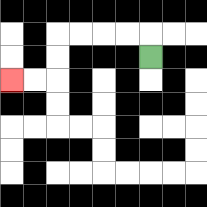{'start': '[6, 2]', 'end': '[0, 3]', 'path_directions': 'U,L,L,L,L,D,D,L,L', 'path_coordinates': '[[6, 2], [6, 1], [5, 1], [4, 1], [3, 1], [2, 1], [2, 2], [2, 3], [1, 3], [0, 3]]'}